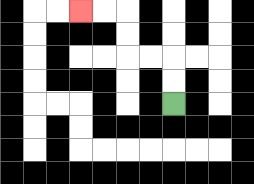{'start': '[7, 4]', 'end': '[3, 0]', 'path_directions': 'U,U,L,L,U,U,L,L', 'path_coordinates': '[[7, 4], [7, 3], [7, 2], [6, 2], [5, 2], [5, 1], [5, 0], [4, 0], [3, 0]]'}